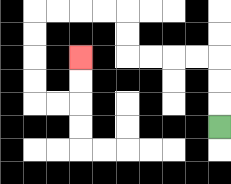{'start': '[9, 5]', 'end': '[3, 2]', 'path_directions': 'U,U,U,L,L,L,L,U,U,L,L,L,L,D,D,D,D,R,R,U,U', 'path_coordinates': '[[9, 5], [9, 4], [9, 3], [9, 2], [8, 2], [7, 2], [6, 2], [5, 2], [5, 1], [5, 0], [4, 0], [3, 0], [2, 0], [1, 0], [1, 1], [1, 2], [1, 3], [1, 4], [2, 4], [3, 4], [3, 3], [3, 2]]'}